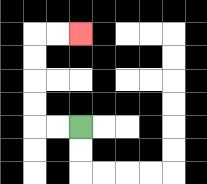{'start': '[3, 5]', 'end': '[3, 1]', 'path_directions': 'L,L,U,U,U,U,R,R', 'path_coordinates': '[[3, 5], [2, 5], [1, 5], [1, 4], [1, 3], [1, 2], [1, 1], [2, 1], [3, 1]]'}